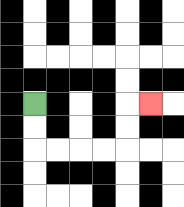{'start': '[1, 4]', 'end': '[6, 4]', 'path_directions': 'D,D,R,R,R,R,U,U,R', 'path_coordinates': '[[1, 4], [1, 5], [1, 6], [2, 6], [3, 6], [4, 6], [5, 6], [5, 5], [5, 4], [6, 4]]'}